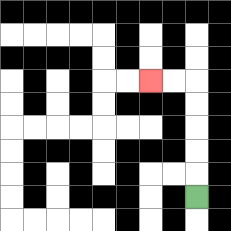{'start': '[8, 8]', 'end': '[6, 3]', 'path_directions': 'U,U,U,U,U,L,L', 'path_coordinates': '[[8, 8], [8, 7], [8, 6], [8, 5], [8, 4], [8, 3], [7, 3], [6, 3]]'}